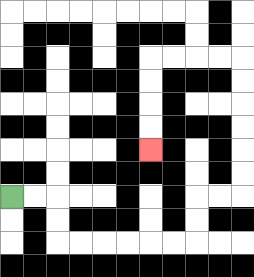{'start': '[0, 8]', 'end': '[6, 6]', 'path_directions': 'R,R,D,D,R,R,R,R,R,R,U,U,R,R,U,U,U,U,U,U,L,L,L,L,D,D,D,D', 'path_coordinates': '[[0, 8], [1, 8], [2, 8], [2, 9], [2, 10], [3, 10], [4, 10], [5, 10], [6, 10], [7, 10], [8, 10], [8, 9], [8, 8], [9, 8], [10, 8], [10, 7], [10, 6], [10, 5], [10, 4], [10, 3], [10, 2], [9, 2], [8, 2], [7, 2], [6, 2], [6, 3], [6, 4], [6, 5], [6, 6]]'}